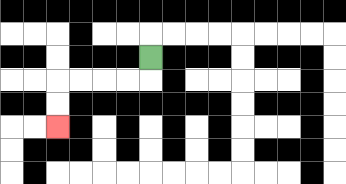{'start': '[6, 2]', 'end': '[2, 5]', 'path_directions': 'D,L,L,L,L,D,D', 'path_coordinates': '[[6, 2], [6, 3], [5, 3], [4, 3], [3, 3], [2, 3], [2, 4], [2, 5]]'}